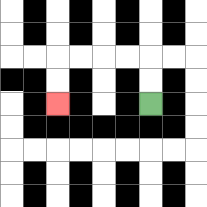{'start': '[6, 4]', 'end': '[2, 4]', 'path_directions': 'U,U,L,L,L,L,D,D', 'path_coordinates': '[[6, 4], [6, 3], [6, 2], [5, 2], [4, 2], [3, 2], [2, 2], [2, 3], [2, 4]]'}